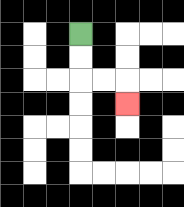{'start': '[3, 1]', 'end': '[5, 4]', 'path_directions': 'D,D,R,R,D', 'path_coordinates': '[[3, 1], [3, 2], [3, 3], [4, 3], [5, 3], [5, 4]]'}